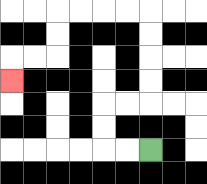{'start': '[6, 6]', 'end': '[0, 3]', 'path_directions': 'L,L,U,U,R,R,U,U,U,U,L,L,L,L,D,D,L,L,D', 'path_coordinates': '[[6, 6], [5, 6], [4, 6], [4, 5], [4, 4], [5, 4], [6, 4], [6, 3], [6, 2], [6, 1], [6, 0], [5, 0], [4, 0], [3, 0], [2, 0], [2, 1], [2, 2], [1, 2], [0, 2], [0, 3]]'}